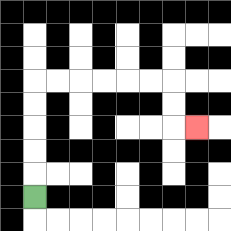{'start': '[1, 8]', 'end': '[8, 5]', 'path_directions': 'U,U,U,U,U,R,R,R,R,R,R,D,D,R', 'path_coordinates': '[[1, 8], [1, 7], [1, 6], [1, 5], [1, 4], [1, 3], [2, 3], [3, 3], [4, 3], [5, 3], [6, 3], [7, 3], [7, 4], [7, 5], [8, 5]]'}